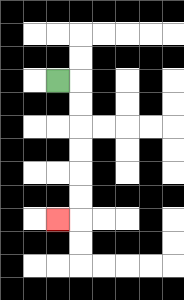{'start': '[2, 3]', 'end': '[2, 9]', 'path_directions': 'R,D,D,D,D,D,D,L', 'path_coordinates': '[[2, 3], [3, 3], [3, 4], [3, 5], [3, 6], [3, 7], [3, 8], [3, 9], [2, 9]]'}